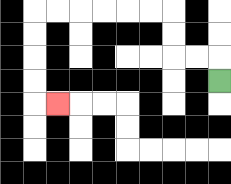{'start': '[9, 3]', 'end': '[2, 4]', 'path_directions': 'U,L,L,U,U,L,L,L,L,L,L,D,D,D,D,R', 'path_coordinates': '[[9, 3], [9, 2], [8, 2], [7, 2], [7, 1], [7, 0], [6, 0], [5, 0], [4, 0], [3, 0], [2, 0], [1, 0], [1, 1], [1, 2], [1, 3], [1, 4], [2, 4]]'}